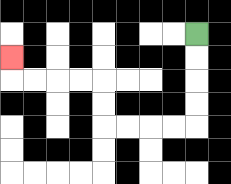{'start': '[8, 1]', 'end': '[0, 2]', 'path_directions': 'D,D,D,D,L,L,L,L,U,U,L,L,L,L,U', 'path_coordinates': '[[8, 1], [8, 2], [8, 3], [8, 4], [8, 5], [7, 5], [6, 5], [5, 5], [4, 5], [4, 4], [4, 3], [3, 3], [2, 3], [1, 3], [0, 3], [0, 2]]'}